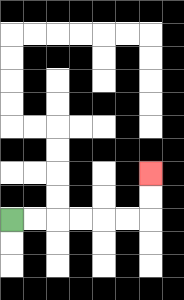{'start': '[0, 9]', 'end': '[6, 7]', 'path_directions': 'R,R,R,R,R,R,U,U', 'path_coordinates': '[[0, 9], [1, 9], [2, 9], [3, 9], [4, 9], [5, 9], [6, 9], [6, 8], [6, 7]]'}